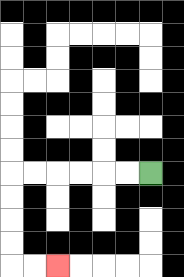{'start': '[6, 7]', 'end': '[2, 11]', 'path_directions': 'L,L,L,L,L,L,D,D,D,D,R,R', 'path_coordinates': '[[6, 7], [5, 7], [4, 7], [3, 7], [2, 7], [1, 7], [0, 7], [0, 8], [0, 9], [0, 10], [0, 11], [1, 11], [2, 11]]'}